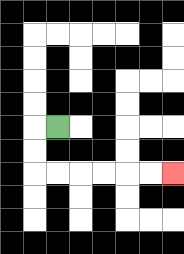{'start': '[2, 5]', 'end': '[7, 7]', 'path_directions': 'L,D,D,R,R,R,R,R,R', 'path_coordinates': '[[2, 5], [1, 5], [1, 6], [1, 7], [2, 7], [3, 7], [4, 7], [5, 7], [6, 7], [7, 7]]'}